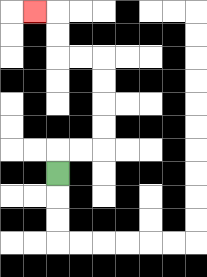{'start': '[2, 7]', 'end': '[1, 0]', 'path_directions': 'U,R,R,U,U,U,U,L,L,U,U,L', 'path_coordinates': '[[2, 7], [2, 6], [3, 6], [4, 6], [4, 5], [4, 4], [4, 3], [4, 2], [3, 2], [2, 2], [2, 1], [2, 0], [1, 0]]'}